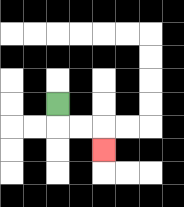{'start': '[2, 4]', 'end': '[4, 6]', 'path_directions': 'D,R,R,D', 'path_coordinates': '[[2, 4], [2, 5], [3, 5], [4, 5], [4, 6]]'}